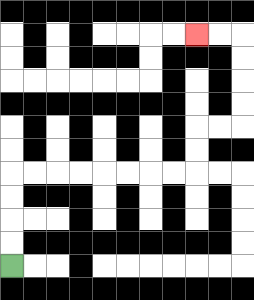{'start': '[0, 11]', 'end': '[8, 1]', 'path_directions': 'U,U,U,U,R,R,R,R,R,R,R,R,U,U,R,R,U,U,U,U,L,L', 'path_coordinates': '[[0, 11], [0, 10], [0, 9], [0, 8], [0, 7], [1, 7], [2, 7], [3, 7], [4, 7], [5, 7], [6, 7], [7, 7], [8, 7], [8, 6], [8, 5], [9, 5], [10, 5], [10, 4], [10, 3], [10, 2], [10, 1], [9, 1], [8, 1]]'}